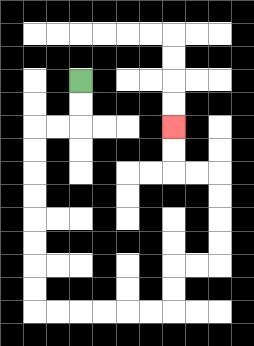{'start': '[3, 3]', 'end': '[7, 5]', 'path_directions': 'D,D,L,L,D,D,D,D,D,D,D,D,R,R,R,R,R,R,U,U,R,R,U,U,U,U,L,L,U,U', 'path_coordinates': '[[3, 3], [3, 4], [3, 5], [2, 5], [1, 5], [1, 6], [1, 7], [1, 8], [1, 9], [1, 10], [1, 11], [1, 12], [1, 13], [2, 13], [3, 13], [4, 13], [5, 13], [6, 13], [7, 13], [7, 12], [7, 11], [8, 11], [9, 11], [9, 10], [9, 9], [9, 8], [9, 7], [8, 7], [7, 7], [7, 6], [7, 5]]'}